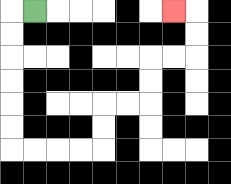{'start': '[1, 0]', 'end': '[7, 0]', 'path_directions': 'L,D,D,D,D,D,D,R,R,R,R,U,U,R,R,U,U,R,R,U,U,L', 'path_coordinates': '[[1, 0], [0, 0], [0, 1], [0, 2], [0, 3], [0, 4], [0, 5], [0, 6], [1, 6], [2, 6], [3, 6], [4, 6], [4, 5], [4, 4], [5, 4], [6, 4], [6, 3], [6, 2], [7, 2], [8, 2], [8, 1], [8, 0], [7, 0]]'}